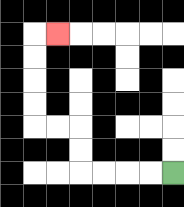{'start': '[7, 7]', 'end': '[2, 1]', 'path_directions': 'L,L,L,L,U,U,L,L,U,U,U,U,R', 'path_coordinates': '[[7, 7], [6, 7], [5, 7], [4, 7], [3, 7], [3, 6], [3, 5], [2, 5], [1, 5], [1, 4], [1, 3], [1, 2], [1, 1], [2, 1]]'}